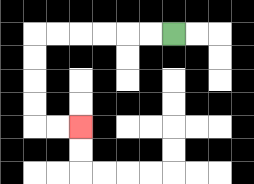{'start': '[7, 1]', 'end': '[3, 5]', 'path_directions': 'L,L,L,L,L,L,D,D,D,D,R,R', 'path_coordinates': '[[7, 1], [6, 1], [5, 1], [4, 1], [3, 1], [2, 1], [1, 1], [1, 2], [1, 3], [1, 4], [1, 5], [2, 5], [3, 5]]'}